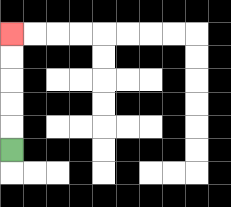{'start': '[0, 6]', 'end': '[0, 1]', 'path_directions': 'U,U,U,U,U', 'path_coordinates': '[[0, 6], [0, 5], [0, 4], [0, 3], [0, 2], [0, 1]]'}